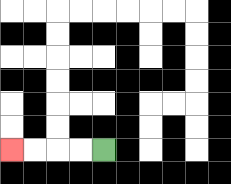{'start': '[4, 6]', 'end': '[0, 6]', 'path_directions': 'L,L,L,L', 'path_coordinates': '[[4, 6], [3, 6], [2, 6], [1, 6], [0, 6]]'}